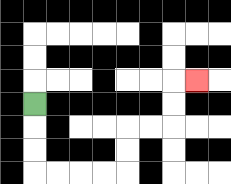{'start': '[1, 4]', 'end': '[8, 3]', 'path_directions': 'D,D,D,R,R,R,R,U,U,R,R,U,U,R', 'path_coordinates': '[[1, 4], [1, 5], [1, 6], [1, 7], [2, 7], [3, 7], [4, 7], [5, 7], [5, 6], [5, 5], [6, 5], [7, 5], [7, 4], [7, 3], [8, 3]]'}